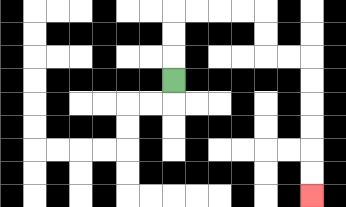{'start': '[7, 3]', 'end': '[13, 8]', 'path_directions': 'U,U,U,R,R,R,R,D,D,R,R,D,D,D,D,D,D', 'path_coordinates': '[[7, 3], [7, 2], [7, 1], [7, 0], [8, 0], [9, 0], [10, 0], [11, 0], [11, 1], [11, 2], [12, 2], [13, 2], [13, 3], [13, 4], [13, 5], [13, 6], [13, 7], [13, 8]]'}